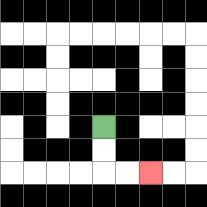{'start': '[4, 5]', 'end': '[6, 7]', 'path_directions': 'D,D,R,R', 'path_coordinates': '[[4, 5], [4, 6], [4, 7], [5, 7], [6, 7]]'}